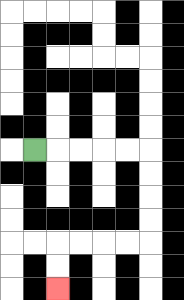{'start': '[1, 6]', 'end': '[2, 12]', 'path_directions': 'R,R,R,R,R,D,D,D,D,L,L,L,L,D,D', 'path_coordinates': '[[1, 6], [2, 6], [3, 6], [4, 6], [5, 6], [6, 6], [6, 7], [6, 8], [6, 9], [6, 10], [5, 10], [4, 10], [3, 10], [2, 10], [2, 11], [2, 12]]'}